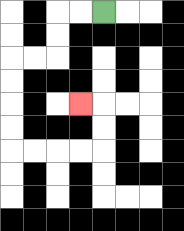{'start': '[4, 0]', 'end': '[3, 4]', 'path_directions': 'L,L,D,D,L,L,D,D,D,D,R,R,R,R,U,U,L', 'path_coordinates': '[[4, 0], [3, 0], [2, 0], [2, 1], [2, 2], [1, 2], [0, 2], [0, 3], [0, 4], [0, 5], [0, 6], [1, 6], [2, 6], [3, 6], [4, 6], [4, 5], [4, 4], [3, 4]]'}